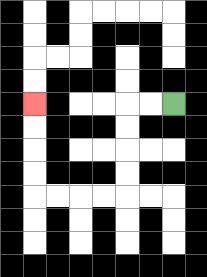{'start': '[7, 4]', 'end': '[1, 4]', 'path_directions': 'L,L,D,D,D,D,L,L,L,L,U,U,U,U', 'path_coordinates': '[[7, 4], [6, 4], [5, 4], [5, 5], [5, 6], [5, 7], [5, 8], [4, 8], [3, 8], [2, 8], [1, 8], [1, 7], [1, 6], [1, 5], [1, 4]]'}